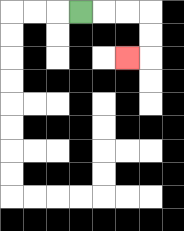{'start': '[3, 0]', 'end': '[5, 2]', 'path_directions': 'R,R,R,D,D,L', 'path_coordinates': '[[3, 0], [4, 0], [5, 0], [6, 0], [6, 1], [6, 2], [5, 2]]'}